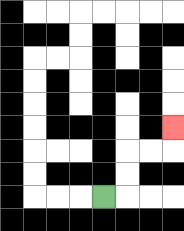{'start': '[4, 8]', 'end': '[7, 5]', 'path_directions': 'R,U,U,R,R,U', 'path_coordinates': '[[4, 8], [5, 8], [5, 7], [5, 6], [6, 6], [7, 6], [7, 5]]'}